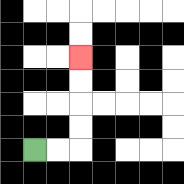{'start': '[1, 6]', 'end': '[3, 2]', 'path_directions': 'R,R,U,U,U,U', 'path_coordinates': '[[1, 6], [2, 6], [3, 6], [3, 5], [3, 4], [3, 3], [3, 2]]'}